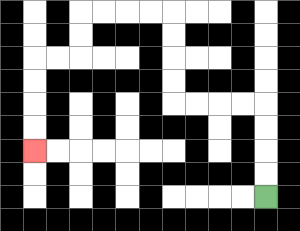{'start': '[11, 8]', 'end': '[1, 6]', 'path_directions': 'U,U,U,U,L,L,L,L,U,U,U,U,L,L,L,L,D,D,L,L,D,D,D,D', 'path_coordinates': '[[11, 8], [11, 7], [11, 6], [11, 5], [11, 4], [10, 4], [9, 4], [8, 4], [7, 4], [7, 3], [7, 2], [7, 1], [7, 0], [6, 0], [5, 0], [4, 0], [3, 0], [3, 1], [3, 2], [2, 2], [1, 2], [1, 3], [1, 4], [1, 5], [1, 6]]'}